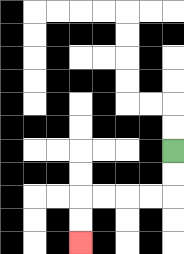{'start': '[7, 6]', 'end': '[3, 10]', 'path_directions': 'D,D,L,L,L,L,D,D', 'path_coordinates': '[[7, 6], [7, 7], [7, 8], [6, 8], [5, 8], [4, 8], [3, 8], [3, 9], [3, 10]]'}